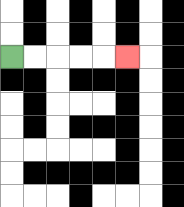{'start': '[0, 2]', 'end': '[5, 2]', 'path_directions': 'R,R,R,R,R', 'path_coordinates': '[[0, 2], [1, 2], [2, 2], [3, 2], [4, 2], [5, 2]]'}